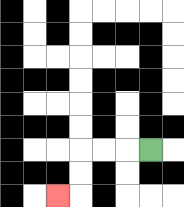{'start': '[6, 6]', 'end': '[2, 8]', 'path_directions': 'L,L,L,D,D,L', 'path_coordinates': '[[6, 6], [5, 6], [4, 6], [3, 6], [3, 7], [3, 8], [2, 8]]'}